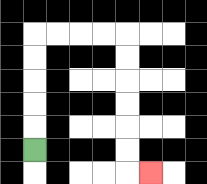{'start': '[1, 6]', 'end': '[6, 7]', 'path_directions': 'U,U,U,U,U,R,R,R,R,D,D,D,D,D,D,R', 'path_coordinates': '[[1, 6], [1, 5], [1, 4], [1, 3], [1, 2], [1, 1], [2, 1], [3, 1], [4, 1], [5, 1], [5, 2], [5, 3], [5, 4], [5, 5], [5, 6], [5, 7], [6, 7]]'}